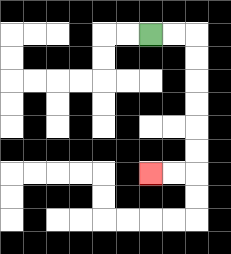{'start': '[6, 1]', 'end': '[6, 7]', 'path_directions': 'R,R,D,D,D,D,D,D,L,L', 'path_coordinates': '[[6, 1], [7, 1], [8, 1], [8, 2], [8, 3], [8, 4], [8, 5], [8, 6], [8, 7], [7, 7], [6, 7]]'}